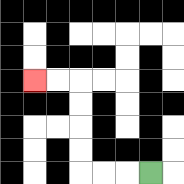{'start': '[6, 7]', 'end': '[1, 3]', 'path_directions': 'L,L,L,U,U,U,U,L,L', 'path_coordinates': '[[6, 7], [5, 7], [4, 7], [3, 7], [3, 6], [3, 5], [3, 4], [3, 3], [2, 3], [1, 3]]'}